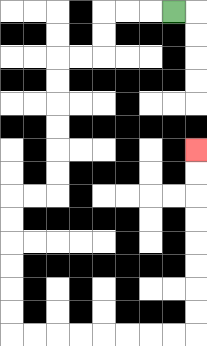{'start': '[7, 0]', 'end': '[8, 6]', 'path_directions': 'L,L,L,D,D,L,L,D,D,D,D,D,D,L,L,D,D,D,D,D,D,R,R,R,R,R,R,R,R,U,U,U,U,U,U,U,U', 'path_coordinates': '[[7, 0], [6, 0], [5, 0], [4, 0], [4, 1], [4, 2], [3, 2], [2, 2], [2, 3], [2, 4], [2, 5], [2, 6], [2, 7], [2, 8], [1, 8], [0, 8], [0, 9], [0, 10], [0, 11], [0, 12], [0, 13], [0, 14], [1, 14], [2, 14], [3, 14], [4, 14], [5, 14], [6, 14], [7, 14], [8, 14], [8, 13], [8, 12], [8, 11], [8, 10], [8, 9], [8, 8], [8, 7], [8, 6]]'}